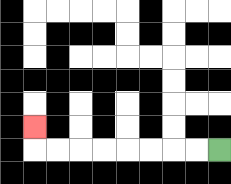{'start': '[9, 6]', 'end': '[1, 5]', 'path_directions': 'L,L,L,L,L,L,L,L,U', 'path_coordinates': '[[9, 6], [8, 6], [7, 6], [6, 6], [5, 6], [4, 6], [3, 6], [2, 6], [1, 6], [1, 5]]'}